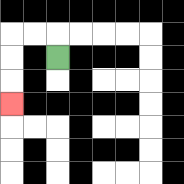{'start': '[2, 2]', 'end': '[0, 4]', 'path_directions': 'U,L,L,D,D,D', 'path_coordinates': '[[2, 2], [2, 1], [1, 1], [0, 1], [0, 2], [0, 3], [0, 4]]'}